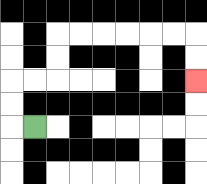{'start': '[1, 5]', 'end': '[8, 3]', 'path_directions': 'L,U,U,R,R,U,U,R,R,R,R,R,R,D,D', 'path_coordinates': '[[1, 5], [0, 5], [0, 4], [0, 3], [1, 3], [2, 3], [2, 2], [2, 1], [3, 1], [4, 1], [5, 1], [6, 1], [7, 1], [8, 1], [8, 2], [8, 3]]'}